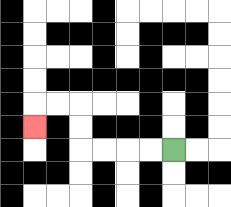{'start': '[7, 6]', 'end': '[1, 5]', 'path_directions': 'L,L,L,L,U,U,L,L,D', 'path_coordinates': '[[7, 6], [6, 6], [5, 6], [4, 6], [3, 6], [3, 5], [3, 4], [2, 4], [1, 4], [1, 5]]'}